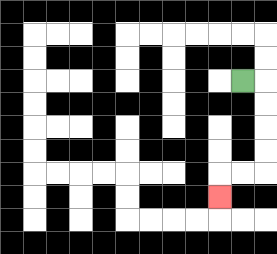{'start': '[10, 3]', 'end': '[9, 8]', 'path_directions': 'R,D,D,D,D,L,L,D', 'path_coordinates': '[[10, 3], [11, 3], [11, 4], [11, 5], [11, 6], [11, 7], [10, 7], [9, 7], [9, 8]]'}